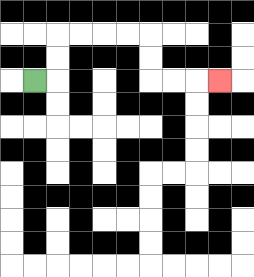{'start': '[1, 3]', 'end': '[9, 3]', 'path_directions': 'R,U,U,R,R,R,R,D,D,R,R,R', 'path_coordinates': '[[1, 3], [2, 3], [2, 2], [2, 1], [3, 1], [4, 1], [5, 1], [6, 1], [6, 2], [6, 3], [7, 3], [8, 3], [9, 3]]'}